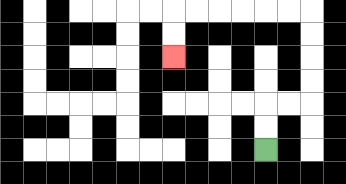{'start': '[11, 6]', 'end': '[7, 2]', 'path_directions': 'U,U,R,R,U,U,U,U,L,L,L,L,L,L,D,D', 'path_coordinates': '[[11, 6], [11, 5], [11, 4], [12, 4], [13, 4], [13, 3], [13, 2], [13, 1], [13, 0], [12, 0], [11, 0], [10, 0], [9, 0], [8, 0], [7, 0], [7, 1], [7, 2]]'}